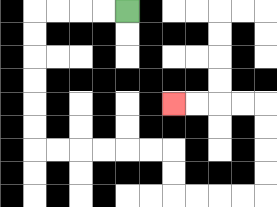{'start': '[5, 0]', 'end': '[7, 4]', 'path_directions': 'L,L,L,L,D,D,D,D,D,D,R,R,R,R,R,R,D,D,R,R,R,R,U,U,U,U,L,L,L,L', 'path_coordinates': '[[5, 0], [4, 0], [3, 0], [2, 0], [1, 0], [1, 1], [1, 2], [1, 3], [1, 4], [1, 5], [1, 6], [2, 6], [3, 6], [4, 6], [5, 6], [6, 6], [7, 6], [7, 7], [7, 8], [8, 8], [9, 8], [10, 8], [11, 8], [11, 7], [11, 6], [11, 5], [11, 4], [10, 4], [9, 4], [8, 4], [7, 4]]'}